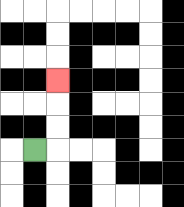{'start': '[1, 6]', 'end': '[2, 3]', 'path_directions': 'R,U,U,U', 'path_coordinates': '[[1, 6], [2, 6], [2, 5], [2, 4], [2, 3]]'}